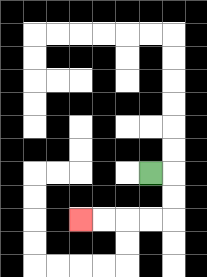{'start': '[6, 7]', 'end': '[3, 9]', 'path_directions': 'R,D,D,L,L,L,L', 'path_coordinates': '[[6, 7], [7, 7], [7, 8], [7, 9], [6, 9], [5, 9], [4, 9], [3, 9]]'}